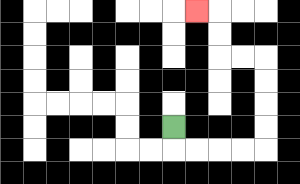{'start': '[7, 5]', 'end': '[8, 0]', 'path_directions': 'D,R,R,R,R,U,U,U,U,L,L,U,U,L', 'path_coordinates': '[[7, 5], [7, 6], [8, 6], [9, 6], [10, 6], [11, 6], [11, 5], [11, 4], [11, 3], [11, 2], [10, 2], [9, 2], [9, 1], [9, 0], [8, 0]]'}